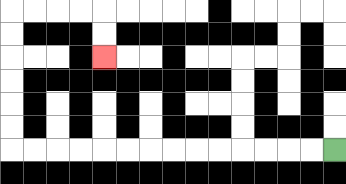{'start': '[14, 6]', 'end': '[4, 2]', 'path_directions': 'L,L,L,L,L,L,L,L,L,L,L,L,L,L,U,U,U,U,U,U,R,R,R,R,D,D', 'path_coordinates': '[[14, 6], [13, 6], [12, 6], [11, 6], [10, 6], [9, 6], [8, 6], [7, 6], [6, 6], [5, 6], [4, 6], [3, 6], [2, 6], [1, 6], [0, 6], [0, 5], [0, 4], [0, 3], [0, 2], [0, 1], [0, 0], [1, 0], [2, 0], [3, 0], [4, 0], [4, 1], [4, 2]]'}